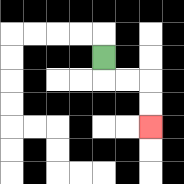{'start': '[4, 2]', 'end': '[6, 5]', 'path_directions': 'D,R,R,D,D', 'path_coordinates': '[[4, 2], [4, 3], [5, 3], [6, 3], [6, 4], [6, 5]]'}